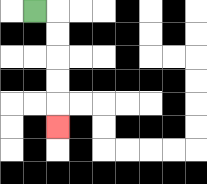{'start': '[1, 0]', 'end': '[2, 5]', 'path_directions': 'R,D,D,D,D,D', 'path_coordinates': '[[1, 0], [2, 0], [2, 1], [2, 2], [2, 3], [2, 4], [2, 5]]'}